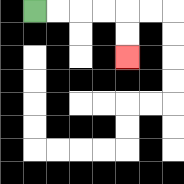{'start': '[1, 0]', 'end': '[5, 2]', 'path_directions': 'R,R,R,R,D,D', 'path_coordinates': '[[1, 0], [2, 0], [3, 0], [4, 0], [5, 0], [5, 1], [5, 2]]'}